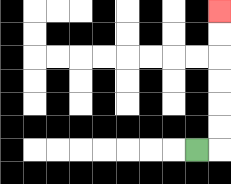{'start': '[8, 6]', 'end': '[9, 0]', 'path_directions': 'R,U,U,U,U,U,U', 'path_coordinates': '[[8, 6], [9, 6], [9, 5], [9, 4], [9, 3], [9, 2], [9, 1], [9, 0]]'}